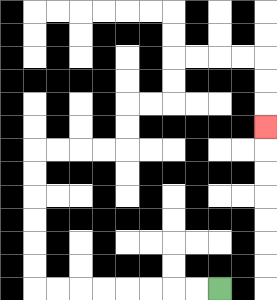{'start': '[9, 12]', 'end': '[11, 5]', 'path_directions': 'L,L,L,L,L,L,L,L,U,U,U,U,U,U,R,R,R,R,U,U,R,R,U,U,R,R,R,R,D,D,D', 'path_coordinates': '[[9, 12], [8, 12], [7, 12], [6, 12], [5, 12], [4, 12], [3, 12], [2, 12], [1, 12], [1, 11], [1, 10], [1, 9], [1, 8], [1, 7], [1, 6], [2, 6], [3, 6], [4, 6], [5, 6], [5, 5], [5, 4], [6, 4], [7, 4], [7, 3], [7, 2], [8, 2], [9, 2], [10, 2], [11, 2], [11, 3], [11, 4], [11, 5]]'}